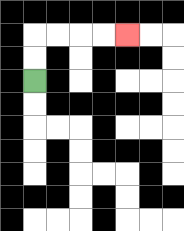{'start': '[1, 3]', 'end': '[5, 1]', 'path_directions': 'U,U,R,R,R,R', 'path_coordinates': '[[1, 3], [1, 2], [1, 1], [2, 1], [3, 1], [4, 1], [5, 1]]'}